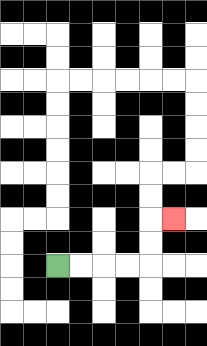{'start': '[2, 11]', 'end': '[7, 9]', 'path_directions': 'R,R,R,R,U,U,R', 'path_coordinates': '[[2, 11], [3, 11], [4, 11], [5, 11], [6, 11], [6, 10], [6, 9], [7, 9]]'}